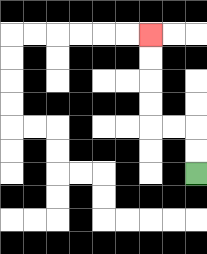{'start': '[8, 7]', 'end': '[6, 1]', 'path_directions': 'U,U,L,L,U,U,U,U', 'path_coordinates': '[[8, 7], [8, 6], [8, 5], [7, 5], [6, 5], [6, 4], [6, 3], [6, 2], [6, 1]]'}